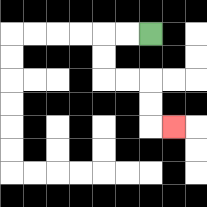{'start': '[6, 1]', 'end': '[7, 5]', 'path_directions': 'L,L,D,D,R,R,D,D,R', 'path_coordinates': '[[6, 1], [5, 1], [4, 1], [4, 2], [4, 3], [5, 3], [6, 3], [6, 4], [6, 5], [7, 5]]'}